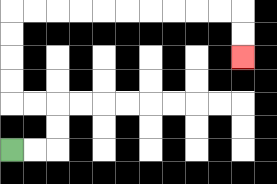{'start': '[0, 6]', 'end': '[10, 2]', 'path_directions': 'R,R,U,U,L,L,U,U,U,U,R,R,R,R,R,R,R,R,R,R,D,D', 'path_coordinates': '[[0, 6], [1, 6], [2, 6], [2, 5], [2, 4], [1, 4], [0, 4], [0, 3], [0, 2], [0, 1], [0, 0], [1, 0], [2, 0], [3, 0], [4, 0], [5, 0], [6, 0], [7, 0], [8, 0], [9, 0], [10, 0], [10, 1], [10, 2]]'}